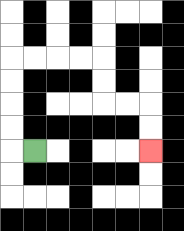{'start': '[1, 6]', 'end': '[6, 6]', 'path_directions': 'L,U,U,U,U,R,R,R,R,D,D,R,R,D,D', 'path_coordinates': '[[1, 6], [0, 6], [0, 5], [0, 4], [0, 3], [0, 2], [1, 2], [2, 2], [3, 2], [4, 2], [4, 3], [4, 4], [5, 4], [6, 4], [6, 5], [6, 6]]'}